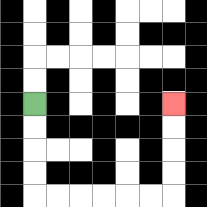{'start': '[1, 4]', 'end': '[7, 4]', 'path_directions': 'D,D,D,D,R,R,R,R,R,R,U,U,U,U', 'path_coordinates': '[[1, 4], [1, 5], [1, 6], [1, 7], [1, 8], [2, 8], [3, 8], [4, 8], [5, 8], [6, 8], [7, 8], [7, 7], [7, 6], [7, 5], [7, 4]]'}